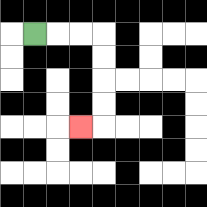{'start': '[1, 1]', 'end': '[3, 5]', 'path_directions': 'R,R,R,D,D,D,D,L', 'path_coordinates': '[[1, 1], [2, 1], [3, 1], [4, 1], [4, 2], [4, 3], [4, 4], [4, 5], [3, 5]]'}